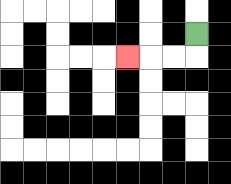{'start': '[8, 1]', 'end': '[5, 2]', 'path_directions': 'D,L,L,L', 'path_coordinates': '[[8, 1], [8, 2], [7, 2], [6, 2], [5, 2]]'}